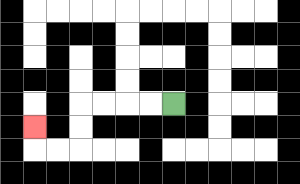{'start': '[7, 4]', 'end': '[1, 5]', 'path_directions': 'L,L,L,L,D,D,L,L,U', 'path_coordinates': '[[7, 4], [6, 4], [5, 4], [4, 4], [3, 4], [3, 5], [3, 6], [2, 6], [1, 6], [1, 5]]'}